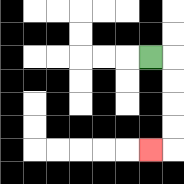{'start': '[6, 2]', 'end': '[6, 6]', 'path_directions': 'R,D,D,D,D,L', 'path_coordinates': '[[6, 2], [7, 2], [7, 3], [7, 4], [7, 5], [7, 6], [6, 6]]'}